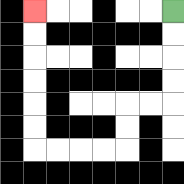{'start': '[7, 0]', 'end': '[1, 0]', 'path_directions': 'D,D,D,D,L,L,D,D,L,L,L,L,U,U,U,U,U,U', 'path_coordinates': '[[7, 0], [7, 1], [7, 2], [7, 3], [7, 4], [6, 4], [5, 4], [5, 5], [5, 6], [4, 6], [3, 6], [2, 6], [1, 6], [1, 5], [1, 4], [1, 3], [1, 2], [1, 1], [1, 0]]'}